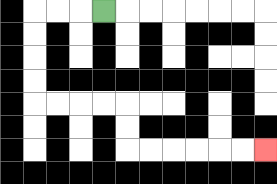{'start': '[4, 0]', 'end': '[11, 6]', 'path_directions': 'L,L,L,D,D,D,D,R,R,R,R,D,D,R,R,R,R,R,R', 'path_coordinates': '[[4, 0], [3, 0], [2, 0], [1, 0], [1, 1], [1, 2], [1, 3], [1, 4], [2, 4], [3, 4], [4, 4], [5, 4], [5, 5], [5, 6], [6, 6], [7, 6], [8, 6], [9, 6], [10, 6], [11, 6]]'}